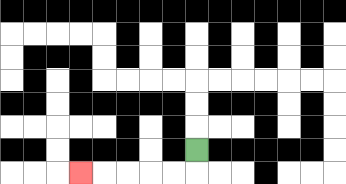{'start': '[8, 6]', 'end': '[3, 7]', 'path_directions': 'D,L,L,L,L,L', 'path_coordinates': '[[8, 6], [8, 7], [7, 7], [6, 7], [5, 7], [4, 7], [3, 7]]'}